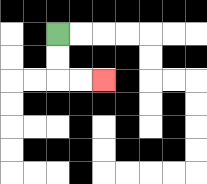{'start': '[2, 1]', 'end': '[4, 3]', 'path_directions': 'D,D,R,R', 'path_coordinates': '[[2, 1], [2, 2], [2, 3], [3, 3], [4, 3]]'}